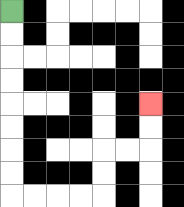{'start': '[0, 0]', 'end': '[6, 4]', 'path_directions': 'D,D,D,D,D,D,D,D,R,R,R,R,U,U,R,R,U,U', 'path_coordinates': '[[0, 0], [0, 1], [0, 2], [0, 3], [0, 4], [0, 5], [0, 6], [0, 7], [0, 8], [1, 8], [2, 8], [3, 8], [4, 8], [4, 7], [4, 6], [5, 6], [6, 6], [6, 5], [6, 4]]'}